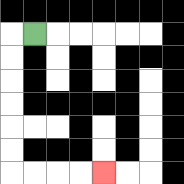{'start': '[1, 1]', 'end': '[4, 7]', 'path_directions': 'L,D,D,D,D,D,D,R,R,R,R', 'path_coordinates': '[[1, 1], [0, 1], [0, 2], [0, 3], [0, 4], [0, 5], [0, 6], [0, 7], [1, 7], [2, 7], [3, 7], [4, 7]]'}